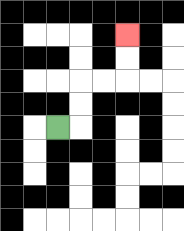{'start': '[2, 5]', 'end': '[5, 1]', 'path_directions': 'R,U,U,R,R,U,U', 'path_coordinates': '[[2, 5], [3, 5], [3, 4], [3, 3], [4, 3], [5, 3], [5, 2], [5, 1]]'}